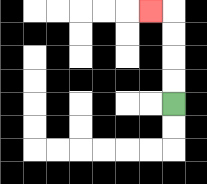{'start': '[7, 4]', 'end': '[6, 0]', 'path_directions': 'U,U,U,U,L', 'path_coordinates': '[[7, 4], [7, 3], [7, 2], [7, 1], [7, 0], [6, 0]]'}